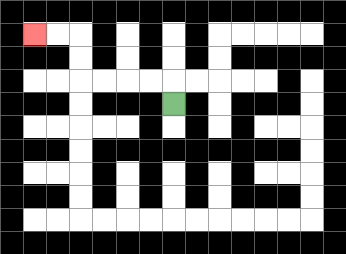{'start': '[7, 4]', 'end': '[1, 1]', 'path_directions': 'U,L,L,L,L,U,U,L,L', 'path_coordinates': '[[7, 4], [7, 3], [6, 3], [5, 3], [4, 3], [3, 3], [3, 2], [3, 1], [2, 1], [1, 1]]'}